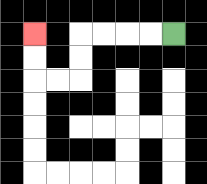{'start': '[7, 1]', 'end': '[1, 1]', 'path_directions': 'L,L,L,L,D,D,L,L,U,U', 'path_coordinates': '[[7, 1], [6, 1], [5, 1], [4, 1], [3, 1], [3, 2], [3, 3], [2, 3], [1, 3], [1, 2], [1, 1]]'}